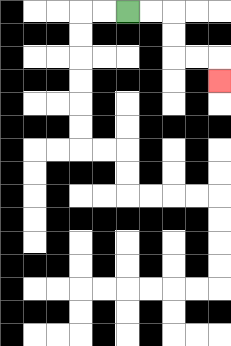{'start': '[5, 0]', 'end': '[9, 3]', 'path_directions': 'R,R,D,D,R,R,D', 'path_coordinates': '[[5, 0], [6, 0], [7, 0], [7, 1], [7, 2], [8, 2], [9, 2], [9, 3]]'}